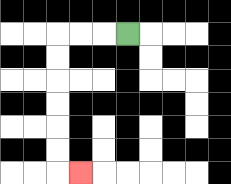{'start': '[5, 1]', 'end': '[3, 7]', 'path_directions': 'L,L,L,D,D,D,D,D,D,R', 'path_coordinates': '[[5, 1], [4, 1], [3, 1], [2, 1], [2, 2], [2, 3], [2, 4], [2, 5], [2, 6], [2, 7], [3, 7]]'}